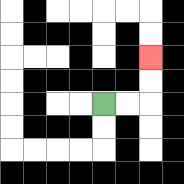{'start': '[4, 4]', 'end': '[6, 2]', 'path_directions': 'R,R,U,U', 'path_coordinates': '[[4, 4], [5, 4], [6, 4], [6, 3], [6, 2]]'}